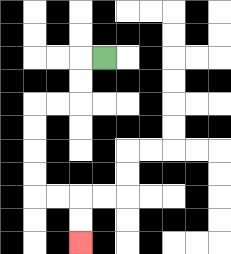{'start': '[4, 2]', 'end': '[3, 10]', 'path_directions': 'L,D,D,L,L,D,D,D,D,R,R,D,D', 'path_coordinates': '[[4, 2], [3, 2], [3, 3], [3, 4], [2, 4], [1, 4], [1, 5], [1, 6], [1, 7], [1, 8], [2, 8], [3, 8], [3, 9], [3, 10]]'}